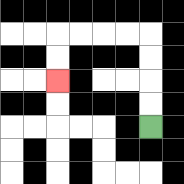{'start': '[6, 5]', 'end': '[2, 3]', 'path_directions': 'U,U,U,U,L,L,L,L,D,D', 'path_coordinates': '[[6, 5], [6, 4], [6, 3], [6, 2], [6, 1], [5, 1], [4, 1], [3, 1], [2, 1], [2, 2], [2, 3]]'}